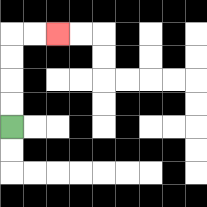{'start': '[0, 5]', 'end': '[2, 1]', 'path_directions': 'U,U,U,U,R,R', 'path_coordinates': '[[0, 5], [0, 4], [0, 3], [0, 2], [0, 1], [1, 1], [2, 1]]'}